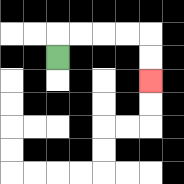{'start': '[2, 2]', 'end': '[6, 3]', 'path_directions': 'U,R,R,R,R,D,D', 'path_coordinates': '[[2, 2], [2, 1], [3, 1], [4, 1], [5, 1], [6, 1], [6, 2], [6, 3]]'}